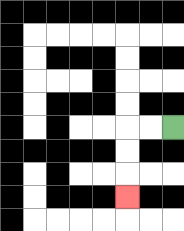{'start': '[7, 5]', 'end': '[5, 8]', 'path_directions': 'L,L,D,D,D', 'path_coordinates': '[[7, 5], [6, 5], [5, 5], [5, 6], [5, 7], [5, 8]]'}